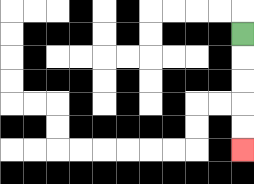{'start': '[10, 1]', 'end': '[10, 6]', 'path_directions': 'D,D,D,D,D', 'path_coordinates': '[[10, 1], [10, 2], [10, 3], [10, 4], [10, 5], [10, 6]]'}